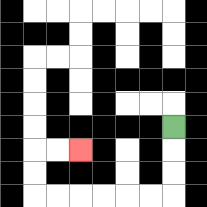{'start': '[7, 5]', 'end': '[3, 6]', 'path_directions': 'D,D,D,L,L,L,L,L,L,U,U,R,R', 'path_coordinates': '[[7, 5], [7, 6], [7, 7], [7, 8], [6, 8], [5, 8], [4, 8], [3, 8], [2, 8], [1, 8], [1, 7], [1, 6], [2, 6], [3, 6]]'}